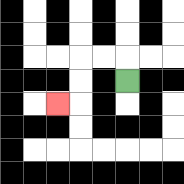{'start': '[5, 3]', 'end': '[2, 4]', 'path_directions': 'U,L,L,D,D,L', 'path_coordinates': '[[5, 3], [5, 2], [4, 2], [3, 2], [3, 3], [3, 4], [2, 4]]'}